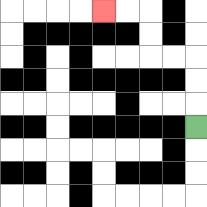{'start': '[8, 5]', 'end': '[4, 0]', 'path_directions': 'U,U,U,L,L,U,U,L,L', 'path_coordinates': '[[8, 5], [8, 4], [8, 3], [8, 2], [7, 2], [6, 2], [6, 1], [6, 0], [5, 0], [4, 0]]'}